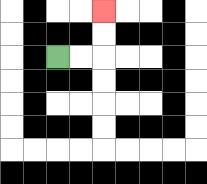{'start': '[2, 2]', 'end': '[4, 0]', 'path_directions': 'R,R,U,U', 'path_coordinates': '[[2, 2], [3, 2], [4, 2], [4, 1], [4, 0]]'}